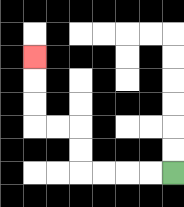{'start': '[7, 7]', 'end': '[1, 2]', 'path_directions': 'L,L,L,L,U,U,L,L,U,U,U', 'path_coordinates': '[[7, 7], [6, 7], [5, 7], [4, 7], [3, 7], [3, 6], [3, 5], [2, 5], [1, 5], [1, 4], [1, 3], [1, 2]]'}